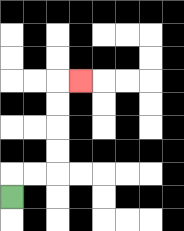{'start': '[0, 8]', 'end': '[3, 3]', 'path_directions': 'U,R,R,U,U,U,U,R', 'path_coordinates': '[[0, 8], [0, 7], [1, 7], [2, 7], [2, 6], [2, 5], [2, 4], [2, 3], [3, 3]]'}